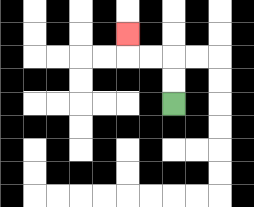{'start': '[7, 4]', 'end': '[5, 1]', 'path_directions': 'U,U,L,L,U', 'path_coordinates': '[[7, 4], [7, 3], [7, 2], [6, 2], [5, 2], [5, 1]]'}